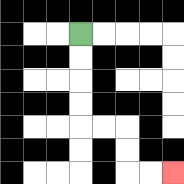{'start': '[3, 1]', 'end': '[7, 7]', 'path_directions': 'D,D,D,D,R,R,D,D,R,R', 'path_coordinates': '[[3, 1], [3, 2], [3, 3], [3, 4], [3, 5], [4, 5], [5, 5], [5, 6], [5, 7], [6, 7], [7, 7]]'}